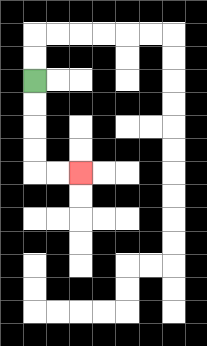{'start': '[1, 3]', 'end': '[3, 7]', 'path_directions': 'D,D,D,D,R,R', 'path_coordinates': '[[1, 3], [1, 4], [1, 5], [1, 6], [1, 7], [2, 7], [3, 7]]'}